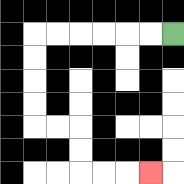{'start': '[7, 1]', 'end': '[6, 7]', 'path_directions': 'L,L,L,L,L,L,D,D,D,D,R,R,D,D,R,R,R', 'path_coordinates': '[[7, 1], [6, 1], [5, 1], [4, 1], [3, 1], [2, 1], [1, 1], [1, 2], [1, 3], [1, 4], [1, 5], [2, 5], [3, 5], [3, 6], [3, 7], [4, 7], [5, 7], [6, 7]]'}